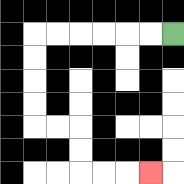{'start': '[7, 1]', 'end': '[6, 7]', 'path_directions': 'L,L,L,L,L,L,D,D,D,D,R,R,D,D,R,R,R', 'path_coordinates': '[[7, 1], [6, 1], [5, 1], [4, 1], [3, 1], [2, 1], [1, 1], [1, 2], [1, 3], [1, 4], [1, 5], [2, 5], [3, 5], [3, 6], [3, 7], [4, 7], [5, 7], [6, 7]]'}